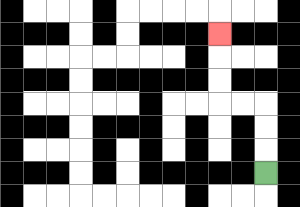{'start': '[11, 7]', 'end': '[9, 1]', 'path_directions': 'U,U,U,L,L,U,U,U', 'path_coordinates': '[[11, 7], [11, 6], [11, 5], [11, 4], [10, 4], [9, 4], [9, 3], [9, 2], [9, 1]]'}